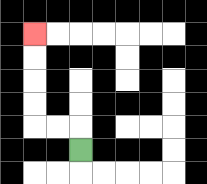{'start': '[3, 6]', 'end': '[1, 1]', 'path_directions': 'U,L,L,U,U,U,U', 'path_coordinates': '[[3, 6], [3, 5], [2, 5], [1, 5], [1, 4], [1, 3], [1, 2], [1, 1]]'}